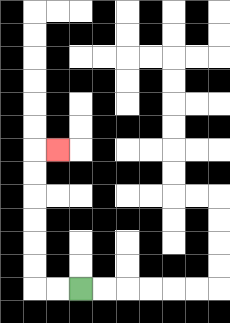{'start': '[3, 12]', 'end': '[2, 6]', 'path_directions': 'L,L,U,U,U,U,U,U,R', 'path_coordinates': '[[3, 12], [2, 12], [1, 12], [1, 11], [1, 10], [1, 9], [1, 8], [1, 7], [1, 6], [2, 6]]'}